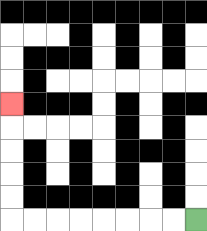{'start': '[8, 9]', 'end': '[0, 4]', 'path_directions': 'L,L,L,L,L,L,L,L,U,U,U,U,U', 'path_coordinates': '[[8, 9], [7, 9], [6, 9], [5, 9], [4, 9], [3, 9], [2, 9], [1, 9], [0, 9], [0, 8], [0, 7], [0, 6], [0, 5], [0, 4]]'}